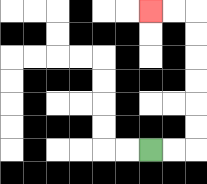{'start': '[6, 6]', 'end': '[6, 0]', 'path_directions': 'R,R,U,U,U,U,U,U,L,L', 'path_coordinates': '[[6, 6], [7, 6], [8, 6], [8, 5], [8, 4], [8, 3], [8, 2], [8, 1], [8, 0], [7, 0], [6, 0]]'}